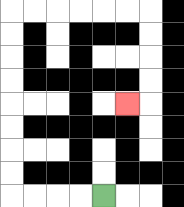{'start': '[4, 8]', 'end': '[5, 4]', 'path_directions': 'L,L,L,L,U,U,U,U,U,U,U,U,R,R,R,R,R,R,D,D,D,D,L', 'path_coordinates': '[[4, 8], [3, 8], [2, 8], [1, 8], [0, 8], [0, 7], [0, 6], [0, 5], [0, 4], [0, 3], [0, 2], [0, 1], [0, 0], [1, 0], [2, 0], [3, 0], [4, 0], [5, 0], [6, 0], [6, 1], [6, 2], [6, 3], [6, 4], [5, 4]]'}